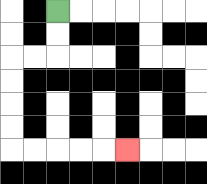{'start': '[2, 0]', 'end': '[5, 6]', 'path_directions': 'D,D,L,L,D,D,D,D,R,R,R,R,R', 'path_coordinates': '[[2, 0], [2, 1], [2, 2], [1, 2], [0, 2], [0, 3], [0, 4], [0, 5], [0, 6], [1, 6], [2, 6], [3, 6], [4, 6], [5, 6]]'}